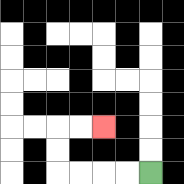{'start': '[6, 7]', 'end': '[4, 5]', 'path_directions': 'L,L,L,L,U,U,R,R', 'path_coordinates': '[[6, 7], [5, 7], [4, 7], [3, 7], [2, 7], [2, 6], [2, 5], [3, 5], [4, 5]]'}